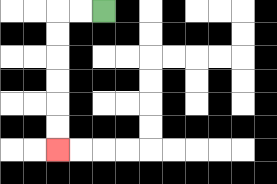{'start': '[4, 0]', 'end': '[2, 6]', 'path_directions': 'L,L,D,D,D,D,D,D', 'path_coordinates': '[[4, 0], [3, 0], [2, 0], [2, 1], [2, 2], [2, 3], [2, 4], [2, 5], [2, 6]]'}